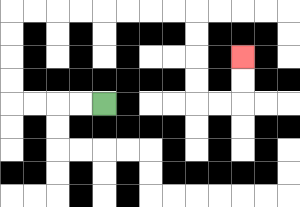{'start': '[4, 4]', 'end': '[10, 2]', 'path_directions': 'L,L,L,L,U,U,U,U,R,R,R,R,R,R,R,R,D,D,D,D,R,R,U,U', 'path_coordinates': '[[4, 4], [3, 4], [2, 4], [1, 4], [0, 4], [0, 3], [0, 2], [0, 1], [0, 0], [1, 0], [2, 0], [3, 0], [4, 0], [5, 0], [6, 0], [7, 0], [8, 0], [8, 1], [8, 2], [8, 3], [8, 4], [9, 4], [10, 4], [10, 3], [10, 2]]'}